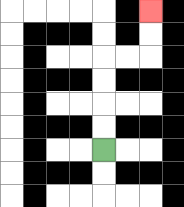{'start': '[4, 6]', 'end': '[6, 0]', 'path_directions': 'U,U,U,U,R,R,U,U', 'path_coordinates': '[[4, 6], [4, 5], [4, 4], [4, 3], [4, 2], [5, 2], [6, 2], [6, 1], [6, 0]]'}